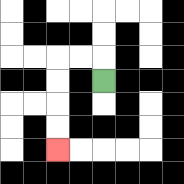{'start': '[4, 3]', 'end': '[2, 6]', 'path_directions': 'U,L,L,D,D,D,D', 'path_coordinates': '[[4, 3], [4, 2], [3, 2], [2, 2], [2, 3], [2, 4], [2, 5], [2, 6]]'}